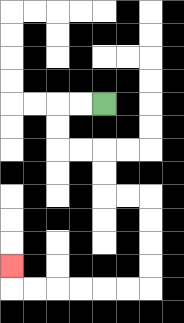{'start': '[4, 4]', 'end': '[0, 11]', 'path_directions': 'L,L,D,D,R,R,D,D,R,R,D,D,D,D,L,L,L,L,L,L,U', 'path_coordinates': '[[4, 4], [3, 4], [2, 4], [2, 5], [2, 6], [3, 6], [4, 6], [4, 7], [4, 8], [5, 8], [6, 8], [6, 9], [6, 10], [6, 11], [6, 12], [5, 12], [4, 12], [3, 12], [2, 12], [1, 12], [0, 12], [0, 11]]'}